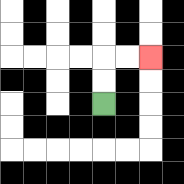{'start': '[4, 4]', 'end': '[6, 2]', 'path_directions': 'U,U,R,R', 'path_coordinates': '[[4, 4], [4, 3], [4, 2], [5, 2], [6, 2]]'}